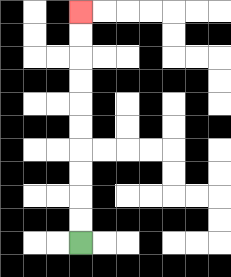{'start': '[3, 10]', 'end': '[3, 0]', 'path_directions': 'U,U,U,U,U,U,U,U,U,U', 'path_coordinates': '[[3, 10], [3, 9], [3, 8], [3, 7], [3, 6], [3, 5], [3, 4], [3, 3], [3, 2], [3, 1], [3, 0]]'}